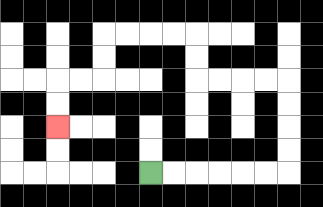{'start': '[6, 7]', 'end': '[2, 5]', 'path_directions': 'R,R,R,R,R,R,U,U,U,U,L,L,L,L,U,U,L,L,L,L,D,D,L,L,D,D', 'path_coordinates': '[[6, 7], [7, 7], [8, 7], [9, 7], [10, 7], [11, 7], [12, 7], [12, 6], [12, 5], [12, 4], [12, 3], [11, 3], [10, 3], [9, 3], [8, 3], [8, 2], [8, 1], [7, 1], [6, 1], [5, 1], [4, 1], [4, 2], [4, 3], [3, 3], [2, 3], [2, 4], [2, 5]]'}